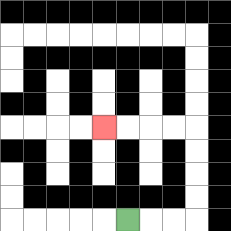{'start': '[5, 9]', 'end': '[4, 5]', 'path_directions': 'R,R,R,U,U,U,U,L,L,L,L', 'path_coordinates': '[[5, 9], [6, 9], [7, 9], [8, 9], [8, 8], [8, 7], [8, 6], [8, 5], [7, 5], [6, 5], [5, 5], [4, 5]]'}